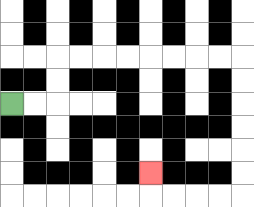{'start': '[0, 4]', 'end': '[6, 7]', 'path_directions': 'R,R,U,U,R,R,R,R,R,R,R,R,D,D,D,D,D,D,L,L,L,L,U', 'path_coordinates': '[[0, 4], [1, 4], [2, 4], [2, 3], [2, 2], [3, 2], [4, 2], [5, 2], [6, 2], [7, 2], [8, 2], [9, 2], [10, 2], [10, 3], [10, 4], [10, 5], [10, 6], [10, 7], [10, 8], [9, 8], [8, 8], [7, 8], [6, 8], [6, 7]]'}